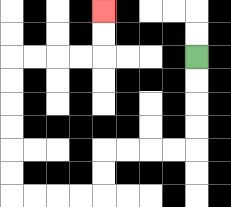{'start': '[8, 2]', 'end': '[4, 0]', 'path_directions': 'D,D,D,D,L,L,L,L,D,D,L,L,L,L,U,U,U,U,U,U,R,R,R,R,U,U', 'path_coordinates': '[[8, 2], [8, 3], [8, 4], [8, 5], [8, 6], [7, 6], [6, 6], [5, 6], [4, 6], [4, 7], [4, 8], [3, 8], [2, 8], [1, 8], [0, 8], [0, 7], [0, 6], [0, 5], [0, 4], [0, 3], [0, 2], [1, 2], [2, 2], [3, 2], [4, 2], [4, 1], [4, 0]]'}